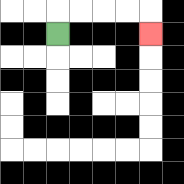{'start': '[2, 1]', 'end': '[6, 1]', 'path_directions': 'U,R,R,R,R,D', 'path_coordinates': '[[2, 1], [2, 0], [3, 0], [4, 0], [5, 0], [6, 0], [6, 1]]'}